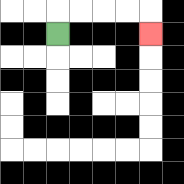{'start': '[2, 1]', 'end': '[6, 1]', 'path_directions': 'U,R,R,R,R,D', 'path_coordinates': '[[2, 1], [2, 0], [3, 0], [4, 0], [5, 0], [6, 0], [6, 1]]'}